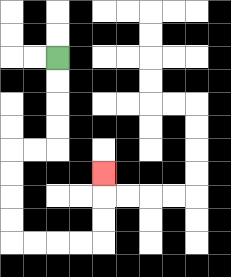{'start': '[2, 2]', 'end': '[4, 7]', 'path_directions': 'D,D,D,D,L,L,D,D,D,D,R,R,R,R,U,U,U', 'path_coordinates': '[[2, 2], [2, 3], [2, 4], [2, 5], [2, 6], [1, 6], [0, 6], [0, 7], [0, 8], [0, 9], [0, 10], [1, 10], [2, 10], [3, 10], [4, 10], [4, 9], [4, 8], [4, 7]]'}